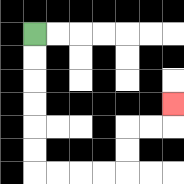{'start': '[1, 1]', 'end': '[7, 4]', 'path_directions': 'D,D,D,D,D,D,R,R,R,R,U,U,R,R,U', 'path_coordinates': '[[1, 1], [1, 2], [1, 3], [1, 4], [1, 5], [1, 6], [1, 7], [2, 7], [3, 7], [4, 7], [5, 7], [5, 6], [5, 5], [6, 5], [7, 5], [7, 4]]'}